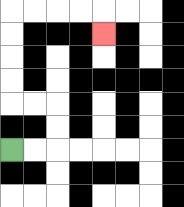{'start': '[0, 6]', 'end': '[4, 1]', 'path_directions': 'R,R,U,U,L,L,U,U,U,U,R,R,R,R,D', 'path_coordinates': '[[0, 6], [1, 6], [2, 6], [2, 5], [2, 4], [1, 4], [0, 4], [0, 3], [0, 2], [0, 1], [0, 0], [1, 0], [2, 0], [3, 0], [4, 0], [4, 1]]'}